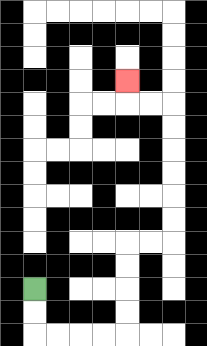{'start': '[1, 12]', 'end': '[5, 3]', 'path_directions': 'D,D,R,R,R,R,U,U,U,U,R,R,U,U,U,U,U,U,L,L,U', 'path_coordinates': '[[1, 12], [1, 13], [1, 14], [2, 14], [3, 14], [4, 14], [5, 14], [5, 13], [5, 12], [5, 11], [5, 10], [6, 10], [7, 10], [7, 9], [7, 8], [7, 7], [7, 6], [7, 5], [7, 4], [6, 4], [5, 4], [5, 3]]'}